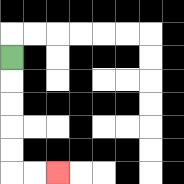{'start': '[0, 2]', 'end': '[2, 7]', 'path_directions': 'D,D,D,D,D,R,R', 'path_coordinates': '[[0, 2], [0, 3], [0, 4], [0, 5], [0, 6], [0, 7], [1, 7], [2, 7]]'}